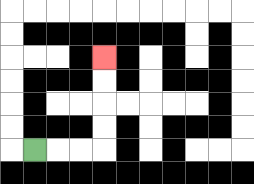{'start': '[1, 6]', 'end': '[4, 2]', 'path_directions': 'R,R,R,U,U,U,U', 'path_coordinates': '[[1, 6], [2, 6], [3, 6], [4, 6], [4, 5], [4, 4], [4, 3], [4, 2]]'}